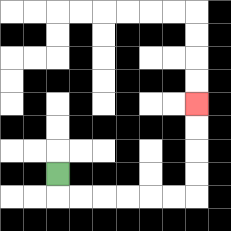{'start': '[2, 7]', 'end': '[8, 4]', 'path_directions': 'D,R,R,R,R,R,R,U,U,U,U', 'path_coordinates': '[[2, 7], [2, 8], [3, 8], [4, 8], [5, 8], [6, 8], [7, 8], [8, 8], [8, 7], [8, 6], [8, 5], [8, 4]]'}